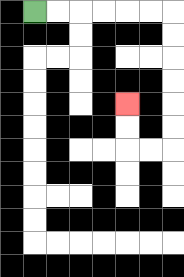{'start': '[1, 0]', 'end': '[5, 4]', 'path_directions': 'R,R,R,R,R,R,D,D,D,D,D,D,L,L,U,U', 'path_coordinates': '[[1, 0], [2, 0], [3, 0], [4, 0], [5, 0], [6, 0], [7, 0], [7, 1], [7, 2], [7, 3], [7, 4], [7, 5], [7, 6], [6, 6], [5, 6], [5, 5], [5, 4]]'}